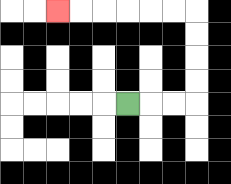{'start': '[5, 4]', 'end': '[2, 0]', 'path_directions': 'R,R,R,U,U,U,U,L,L,L,L,L,L', 'path_coordinates': '[[5, 4], [6, 4], [7, 4], [8, 4], [8, 3], [8, 2], [8, 1], [8, 0], [7, 0], [6, 0], [5, 0], [4, 0], [3, 0], [2, 0]]'}